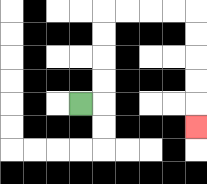{'start': '[3, 4]', 'end': '[8, 5]', 'path_directions': 'R,U,U,U,U,R,R,R,R,D,D,D,D,D', 'path_coordinates': '[[3, 4], [4, 4], [4, 3], [4, 2], [4, 1], [4, 0], [5, 0], [6, 0], [7, 0], [8, 0], [8, 1], [8, 2], [8, 3], [8, 4], [8, 5]]'}